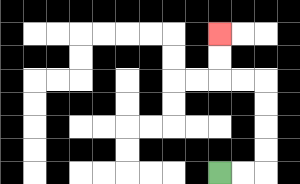{'start': '[9, 7]', 'end': '[9, 1]', 'path_directions': 'R,R,U,U,U,U,L,L,U,U', 'path_coordinates': '[[9, 7], [10, 7], [11, 7], [11, 6], [11, 5], [11, 4], [11, 3], [10, 3], [9, 3], [9, 2], [9, 1]]'}